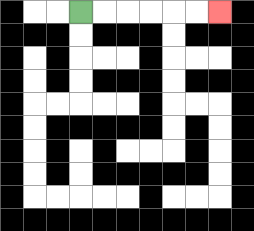{'start': '[3, 0]', 'end': '[9, 0]', 'path_directions': 'R,R,R,R,R,R', 'path_coordinates': '[[3, 0], [4, 0], [5, 0], [6, 0], [7, 0], [8, 0], [9, 0]]'}